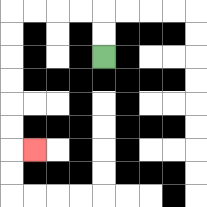{'start': '[4, 2]', 'end': '[1, 6]', 'path_directions': 'U,U,L,L,L,L,D,D,D,D,D,D,R', 'path_coordinates': '[[4, 2], [4, 1], [4, 0], [3, 0], [2, 0], [1, 0], [0, 0], [0, 1], [0, 2], [0, 3], [0, 4], [0, 5], [0, 6], [1, 6]]'}